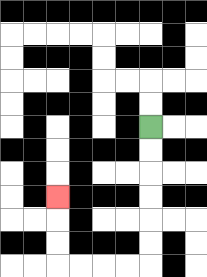{'start': '[6, 5]', 'end': '[2, 8]', 'path_directions': 'D,D,D,D,D,D,L,L,L,L,U,U,U', 'path_coordinates': '[[6, 5], [6, 6], [6, 7], [6, 8], [6, 9], [6, 10], [6, 11], [5, 11], [4, 11], [3, 11], [2, 11], [2, 10], [2, 9], [2, 8]]'}